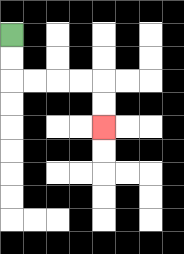{'start': '[0, 1]', 'end': '[4, 5]', 'path_directions': 'D,D,R,R,R,R,D,D', 'path_coordinates': '[[0, 1], [0, 2], [0, 3], [1, 3], [2, 3], [3, 3], [4, 3], [4, 4], [4, 5]]'}